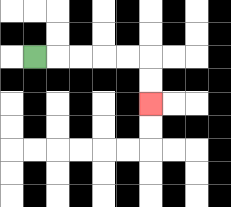{'start': '[1, 2]', 'end': '[6, 4]', 'path_directions': 'R,R,R,R,R,D,D', 'path_coordinates': '[[1, 2], [2, 2], [3, 2], [4, 2], [5, 2], [6, 2], [6, 3], [6, 4]]'}